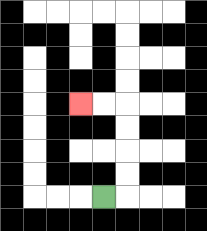{'start': '[4, 8]', 'end': '[3, 4]', 'path_directions': 'R,U,U,U,U,L,L', 'path_coordinates': '[[4, 8], [5, 8], [5, 7], [5, 6], [5, 5], [5, 4], [4, 4], [3, 4]]'}